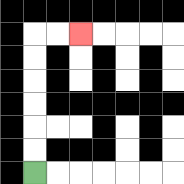{'start': '[1, 7]', 'end': '[3, 1]', 'path_directions': 'U,U,U,U,U,U,R,R', 'path_coordinates': '[[1, 7], [1, 6], [1, 5], [1, 4], [1, 3], [1, 2], [1, 1], [2, 1], [3, 1]]'}